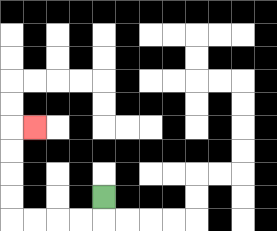{'start': '[4, 8]', 'end': '[1, 5]', 'path_directions': 'D,L,L,L,L,U,U,U,U,R', 'path_coordinates': '[[4, 8], [4, 9], [3, 9], [2, 9], [1, 9], [0, 9], [0, 8], [0, 7], [0, 6], [0, 5], [1, 5]]'}